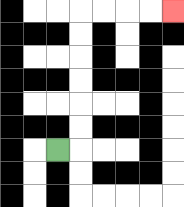{'start': '[2, 6]', 'end': '[7, 0]', 'path_directions': 'R,U,U,U,U,U,U,R,R,R,R', 'path_coordinates': '[[2, 6], [3, 6], [3, 5], [3, 4], [3, 3], [3, 2], [3, 1], [3, 0], [4, 0], [5, 0], [6, 0], [7, 0]]'}